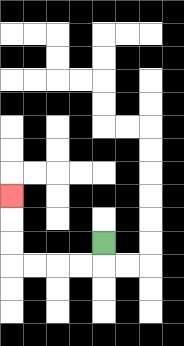{'start': '[4, 10]', 'end': '[0, 8]', 'path_directions': 'D,L,L,L,L,U,U,U', 'path_coordinates': '[[4, 10], [4, 11], [3, 11], [2, 11], [1, 11], [0, 11], [0, 10], [0, 9], [0, 8]]'}